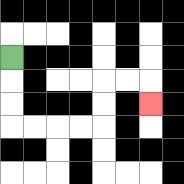{'start': '[0, 2]', 'end': '[6, 4]', 'path_directions': 'D,D,D,R,R,R,R,U,U,R,R,D', 'path_coordinates': '[[0, 2], [0, 3], [0, 4], [0, 5], [1, 5], [2, 5], [3, 5], [4, 5], [4, 4], [4, 3], [5, 3], [6, 3], [6, 4]]'}